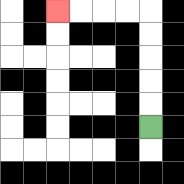{'start': '[6, 5]', 'end': '[2, 0]', 'path_directions': 'U,U,U,U,U,L,L,L,L', 'path_coordinates': '[[6, 5], [6, 4], [6, 3], [6, 2], [6, 1], [6, 0], [5, 0], [4, 0], [3, 0], [2, 0]]'}